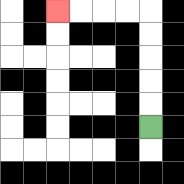{'start': '[6, 5]', 'end': '[2, 0]', 'path_directions': 'U,U,U,U,U,L,L,L,L', 'path_coordinates': '[[6, 5], [6, 4], [6, 3], [6, 2], [6, 1], [6, 0], [5, 0], [4, 0], [3, 0], [2, 0]]'}